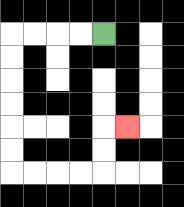{'start': '[4, 1]', 'end': '[5, 5]', 'path_directions': 'L,L,L,L,D,D,D,D,D,D,R,R,R,R,U,U,R', 'path_coordinates': '[[4, 1], [3, 1], [2, 1], [1, 1], [0, 1], [0, 2], [0, 3], [0, 4], [0, 5], [0, 6], [0, 7], [1, 7], [2, 7], [3, 7], [4, 7], [4, 6], [4, 5], [5, 5]]'}